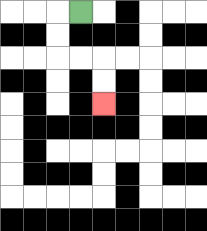{'start': '[3, 0]', 'end': '[4, 4]', 'path_directions': 'L,D,D,R,R,D,D', 'path_coordinates': '[[3, 0], [2, 0], [2, 1], [2, 2], [3, 2], [4, 2], [4, 3], [4, 4]]'}